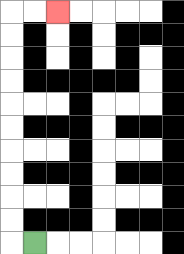{'start': '[1, 10]', 'end': '[2, 0]', 'path_directions': 'L,U,U,U,U,U,U,U,U,U,U,R,R', 'path_coordinates': '[[1, 10], [0, 10], [0, 9], [0, 8], [0, 7], [0, 6], [0, 5], [0, 4], [0, 3], [0, 2], [0, 1], [0, 0], [1, 0], [2, 0]]'}